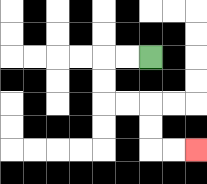{'start': '[6, 2]', 'end': '[8, 6]', 'path_directions': 'L,L,D,D,R,R,D,D,R,R', 'path_coordinates': '[[6, 2], [5, 2], [4, 2], [4, 3], [4, 4], [5, 4], [6, 4], [6, 5], [6, 6], [7, 6], [8, 6]]'}